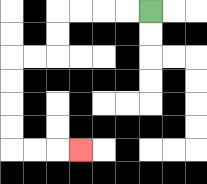{'start': '[6, 0]', 'end': '[3, 6]', 'path_directions': 'L,L,L,L,D,D,L,L,D,D,D,D,R,R,R', 'path_coordinates': '[[6, 0], [5, 0], [4, 0], [3, 0], [2, 0], [2, 1], [2, 2], [1, 2], [0, 2], [0, 3], [0, 4], [0, 5], [0, 6], [1, 6], [2, 6], [3, 6]]'}